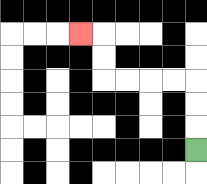{'start': '[8, 6]', 'end': '[3, 1]', 'path_directions': 'U,U,U,L,L,L,L,U,U,L', 'path_coordinates': '[[8, 6], [8, 5], [8, 4], [8, 3], [7, 3], [6, 3], [5, 3], [4, 3], [4, 2], [4, 1], [3, 1]]'}